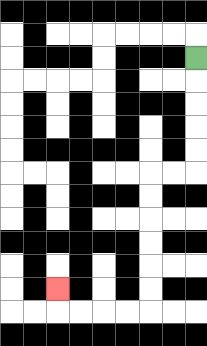{'start': '[8, 2]', 'end': '[2, 12]', 'path_directions': 'D,D,D,D,D,L,L,D,D,D,D,D,D,L,L,L,L,U', 'path_coordinates': '[[8, 2], [8, 3], [8, 4], [8, 5], [8, 6], [8, 7], [7, 7], [6, 7], [6, 8], [6, 9], [6, 10], [6, 11], [6, 12], [6, 13], [5, 13], [4, 13], [3, 13], [2, 13], [2, 12]]'}